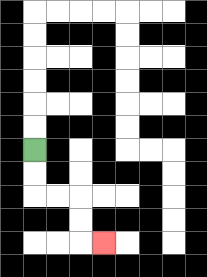{'start': '[1, 6]', 'end': '[4, 10]', 'path_directions': 'D,D,R,R,D,D,R', 'path_coordinates': '[[1, 6], [1, 7], [1, 8], [2, 8], [3, 8], [3, 9], [3, 10], [4, 10]]'}